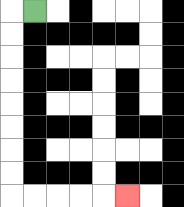{'start': '[1, 0]', 'end': '[5, 8]', 'path_directions': 'L,D,D,D,D,D,D,D,D,R,R,R,R,R', 'path_coordinates': '[[1, 0], [0, 0], [0, 1], [0, 2], [0, 3], [0, 4], [0, 5], [0, 6], [0, 7], [0, 8], [1, 8], [2, 8], [3, 8], [4, 8], [5, 8]]'}